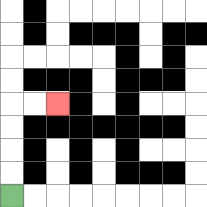{'start': '[0, 8]', 'end': '[2, 4]', 'path_directions': 'U,U,U,U,R,R', 'path_coordinates': '[[0, 8], [0, 7], [0, 6], [0, 5], [0, 4], [1, 4], [2, 4]]'}